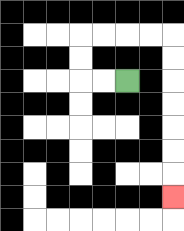{'start': '[5, 3]', 'end': '[7, 8]', 'path_directions': 'L,L,U,U,R,R,R,R,D,D,D,D,D,D,D', 'path_coordinates': '[[5, 3], [4, 3], [3, 3], [3, 2], [3, 1], [4, 1], [5, 1], [6, 1], [7, 1], [7, 2], [7, 3], [7, 4], [7, 5], [7, 6], [7, 7], [7, 8]]'}